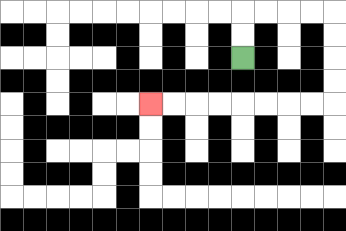{'start': '[10, 2]', 'end': '[6, 4]', 'path_directions': 'U,U,R,R,R,R,D,D,D,D,L,L,L,L,L,L,L,L', 'path_coordinates': '[[10, 2], [10, 1], [10, 0], [11, 0], [12, 0], [13, 0], [14, 0], [14, 1], [14, 2], [14, 3], [14, 4], [13, 4], [12, 4], [11, 4], [10, 4], [9, 4], [8, 4], [7, 4], [6, 4]]'}